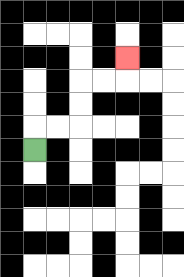{'start': '[1, 6]', 'end': '[5, 2]', 'path_directions': 'U,R,R,U,U,R,R,U', 'path_coordinates': '[[1, 6], [1, 5], [2, 5], [3, 5], [3, 4], [3, 3], [4, 3], [5, 3], [5, 2]]'}